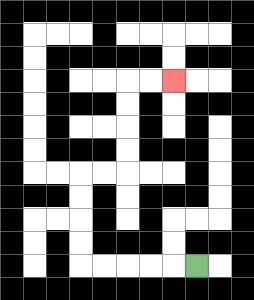{'start': '[8, 11]', 'end': '[7, 3]', 'path_directions': 'L,L,L,L,L,U,U,U,U,R,R,U,U,U,U,R,R', 'path_coordinates': '[[8, 11], [7, 11], [6, 11], [5, 11], [4, 11], [3, 11], [3, 10], [3, 9], [3, 8], [3, 7], [4, 7], [5, 7], [5, 6], [5, 5], [5, 4], [5, 3], [6, 3], [7, 3]]'}